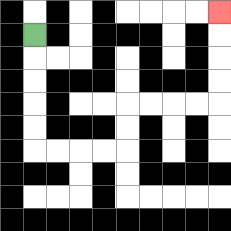{'start': '[1, 1]', 'end': '[9, 0]', 'path_directions': 'D,D,D,D,D,R,R,R,R,U,U,R,R,R,R,U,U,U,U', 'path_coordinates': '[[1, 1], [1, 2], [1, 3], [1, 4], [1, 5], [1, 6], [2, 6], [3, 6], [4, 6], [5, 6], [5, 5], [5, 4], [6, 4], [7, 4], [8, 4], [9, 4], [9, 3], [9, 2], [9, 1], [9, 0]]'}